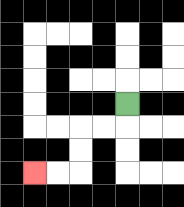{'start': '[5, 4]', 'end': '[1, 7]', 'path_directions': 'D,L,L,D,D,L,L', 'path_coordinates': '[[5, 4], [5, 5], [4, 5], [3, 5], [3, 6], [3, 7], [2, 7], [1, 7]]'}